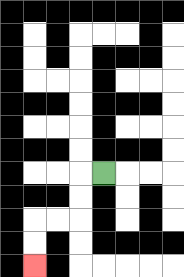{'start': '[4, 7]', 'end': '[1, 11]', 'path_directions': 'L,D,D,L,L,D,D', 'path_coordinates': '[[4, 7], [3, 7], [3, 8], [3, 9], [2, 9], [1, 9], [1, 10], [1, 11]]'}